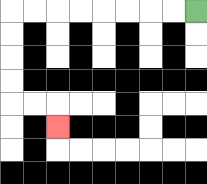{'start': '[8, 0]', 'end': '[2, 5]', 'path_directions': 'L,L,L,L,L,L,L,L,D,D,D,D,R,R,D', 'path_coordinates': '[[8, 0], [7, 0], [6, 0], [5, 0], [4, 0], [3, 0], [2, 0], [1, 0], [0, 0], [0, 1], [0, 2], [0, 3], [0, 4], [1, 4], [2, 4], [2, 5]]'}